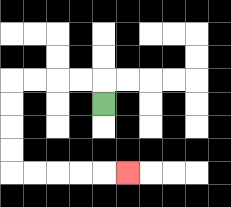{'start': '[4, 4]', 'end': '[5, 7]', 'path_directions': 'U,L,L,L,L,D,D,D,D,R,R,R,R,R', 'path_coordinates': '[[4, 4], [4, 3], [3, 3], [2, 3], [1, 3], [0, 3], [0, 4], [0, 5], [0, 6], [0, 7], [1, 7], [2, 7], [3, 7], [4, 7], [5, 7]]'}